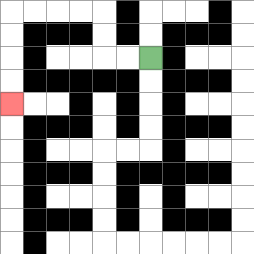{'start': '[6, 2]', 'end': '[0, 4]', 'path_directions': 'L,L,U,U,L,L,L,L,D,D,D,D', 'path_coordinates': '[[6, 2], [5, 2], [4, 2], [4, 1], [4, 0], [3, 0], [2, 0], [1, 0], [0, 0], [0, 1], [0, 2], [0, 3], [0, 4]]'}